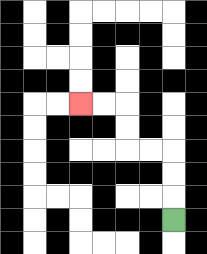{'start': '[7, 9]', 'end': '[3, 4]', 'path_directions': 'U,U,U,L,L,U,U,L,L', 'path_coordinates': '[[7, 9], [7, 8], [7, 7], [7, 6], [6, 6], [5, 6], [5, 5], [5, 4], [4, 4], [3, 4]]'}